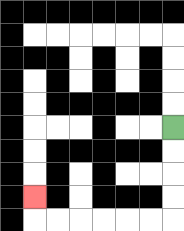{'start': '[7, 5]', 'end': '[1, 8]', 'path_directions': 'D,D,D,D,L,L,L,L,L,L,U', 'path_coordinates': '[[7, 5], [7, 6], [7, 7], [7, 8], [7, 9], [6, 9], [5, 9], [4, 9], [3, 9], [2, 9], [1, 9], [1, 8]]'}